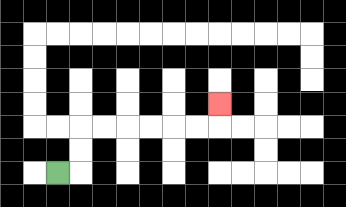{'start': '[2, 7]', 'end': '[9, 4]', 'path_directions': 'R,U,U,R,R,R,R,R,R,U', 'path_coordinates': '[[2, 7], [3, 7], [3, 6], [3, 5], [4, 5], [5, 5], [6, 5], [7, 5], [8, 5], [9, 5], [9, 4]]'}